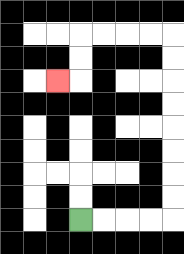{'start': '[3, 9]', 'end': '[2, 3]', 'path_directions': 'R,R,R,R,U,U,U,U,U,U,U,U,L,L,L,L,D,D,L', 'path_coordinates': '[[3, 9], [4, 9], [5, 9], [6, 9], [7, 9], [7, 8], [7, 7], [7, 6], [7, 5], [7, 4], [7, 3], [7, 2], [7, 1], [6, 1], [5, 1], [4, 1], [3, 1], [3, 2], [3, 3], [2, 3]]'}